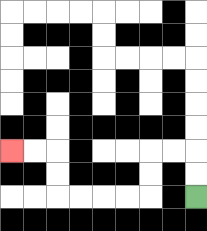{'start': '[8, 8]', 'end': '[0, 6]', 'path_directions': 'U,U,L,L,D,D,L,L,L,L,U,U,L,L', 'path_coordinates': '[[8, 8], [8, 7], [8, 6], [7, 6], [6, 6], [6, 7], [6, 8], [5, 8], [4, 8], [3, 8], [2, 8], [2, 7], [2, 6], [1, 6], [0, 6]]'}